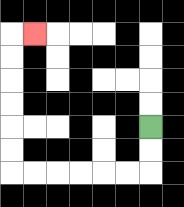{'start': '[6, 5]', 'end': '[1, 1]', 'path_directions': 'D,D,L,L,L,L,L,L,U,U,U,U,U,U,R', 'path_coordinates': '[[6, 5], [6, 6], [6, 7], [5, 7], [4, 7], [3, 7], [2, 7], [1, 7], [0, 7], [0, 6], [0, 5], [0, 4], [0, 3], [0, 2], [0, 1], [1, 1]]'}